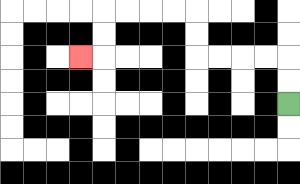{'start': '[12, 4]', 'end': '[3, 2]', 'path_directions': 'U,U,L,L,L,L,U,U,L,L,L,L,D,D,L', 'path_coordinates': '[[12, 4], [12, 3], [12, 2], [11, 2], [10, 2], [9, 2], [8, 2], [8, 1], [8, 0], [7, 0], [6, 0], [5, 0], [4, 0], [4, 1], [4, 2], [3, 2]]'}